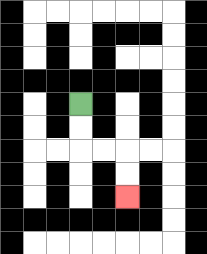{'start': '[3, 4]', 'end': '[5, 8]', 'path_directions': 'D,D,R,R,D,D', 'path_coordinates': '[[3, 4], [3, 5], [3, 6], [4, 6], [5, 6], [5, 7], [5, 8]]'}